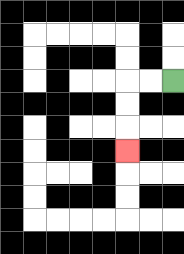{'start': '[7, 3]', 'end': '[5, 6]', 'path_directions': 'L,L,D,D,D', 'path_coordinates': '[[7, 3], [6, 3], [5, 3], [5, 4], [5, 5], [5, 6]]'}